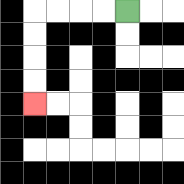{'start': '[5, 0]', 'end': '[1, 4]', 'path_directions': 'L,L,L,L,D,D,D,D', 'path_coordinates': '[[5, 0], [4, 0], [3, 0], [2, 0], [1, 0], [1, 1], [1, 2], [1, 3], [1, 4]]'}